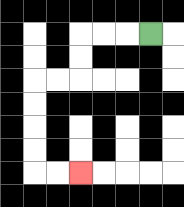{'start': '[6, 1]', 'end': '[3, 7]', 'path_directions': 'L,L,L,D,D,L,L,D,D,D,D,R,R', 'path_coordinates': '[[6, 1], [5, 1], [4, 1], [3, 1], [3, 2], [3, 3], [2, 3], [1, 3], [1, 4], [1, 5], [1, 6], [1, 7], [2, 7], [3, 7]]'}